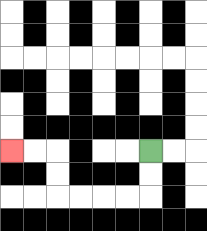{'start': '[6, 6]', 'end': '[0, 6]', 'path_directions': 'D,D,L,L,L,L,U,U,L,L', 'path_coordinates': '[[6, 6], [6, 7], [6, 8], [5, 8], [4, 8], [3, 8], [2, 8], [2, 7], [2, 6], [1, 6], [0, 6]]'}